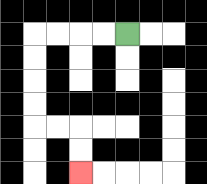{'start': '[5, 1]', 'end': '[3, 7]', 'path_directions': 'L,L,L,L,D,D,D,D,R,R,D,D', 'path_coordinates': '[[5, 1], [4, 1], [3, 1], [2, 1], [1, 1], [1, 2], [1, 3], [1, 4], [1, 5], [2, 5], [3, 5], [3, 6], [3, 7]]'}